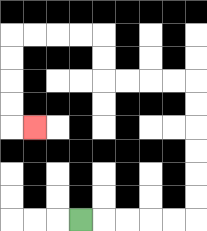{'start': '[3, 9]', 'end': '[1, 5]', 'path_directions': 'R,R,R,R,R,U,U,U,U,U,U,L,L,L,L,U,U,L,L,L,L,D,D,D,D,R', 'path_coordinates': '[[3, 9], [4, 9], [5, 9], [6, 9], [7, 9], [8, 9], [8, 8], [8, 7], [8, 6], [8, 5], [8, 4], [8, 3], [7, 3], [6, 3], [5, 3], [4, 3], [4, 2], [4, 1], [3, 1], [2, 1], [1, 1], [0, 1], [0, 2], [0, 3], [0, 4], [0, 5], [1, 5]]'}